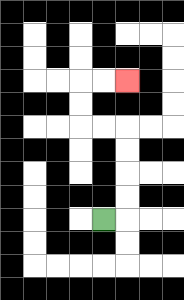{'start': '[4, 9]', 'end': '[5, 3]', 'path_directions': 'R,U,U,U,U,L,L,U,U,R,R', 'path_coordinates': '[[4, 9], [5, 9], [5, 8], [5, 7], [5, 6], [5, 5], [4, 5], [3, 5], [3, 4], [3, 3], [4, 3], [5, 3]]'}